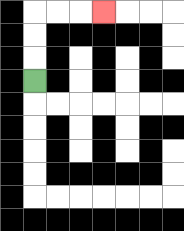{'start': '[1, 3]', 'end': '[4, 0]', 'path_directions': 'U,U,U,R,R,R', 'path_coordinates': '[[1, 3], [1, 2], [1, 1], [1, 0], [2, 0], [3, 0], [4, 0]]'}